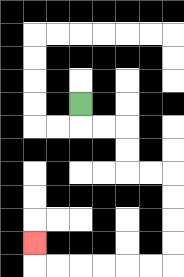{'start': '[3, 4]', 'end': '[1, 10]', 'path_directions': 'D,R,R,D,D,R,R,D,D,D,D,L,L,L,L,L,L,U', 'path_coordinates': '[[3, 4], [3, 5], [4, 5], [5, 5], [5, 6], [5, 7], [6, 7], [7, 7], [7, 8], [7, 9], [7, 10], [7, 11], [6, 11], [5, 11], [4, 11], [3, 11], [2, 11], [1, 11], [1, 10]]'}